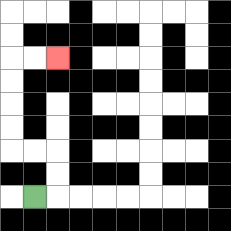{'start': '[1, 8]', 'end': '[2, 2]', 'path_directions': 'R,U,U,L,L,U,U,U,U,R,R', 'path_coordinates': '[[1, 8], [2, 8], [2, 7], [2, 6], [1, 6], [0, 6], [0, 5], [0, 4], [0, 3], [0, 2], [1, 2], [2, 2]]'}